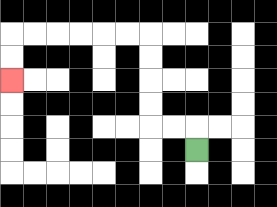{'start': '[8, 6]', 'end': '[0, 3]', 'path_directions': 'U,L,L,U,U,U,U,L,L,L,L,L,L,D,D', 'path_coordinates': '[[8, 6], [8, 5], [7, 5], [6, 5], [6, 4], [6, 3], [6, 2], [6, 1], [5, 1], [4, 1], [3, 1], [2, 1], [1, 1], [0, 1], [0, 2], [0, 3]]'}